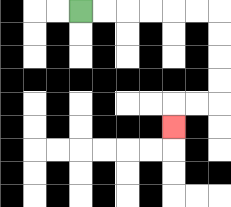{'start': '[3, 0]', 'end': '[7, 5]', 'path_directions': 'R,R,R,R,R,R,D,D,D,D,L,L,D', 'path_coordinates': '[[3, 0], [4, 0], [5, 0], [6, 0], [7, 0], [8, 0], [9, 0], [9, 1], [9, 2], [9, 3], [9, 4], [8, 4], [7, 4], [7, 5]]'}